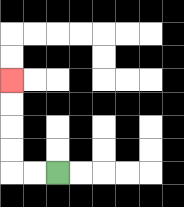{'start': '[2, 7]', 'end': '[0, 3]', 'path_directions': 'L,L,U,U,U,U', 'path_coordinates': '[[2, 7], [1, 7], [0, 7], [0, 6], [0, 5], [0, 4], [0, 3]]'}